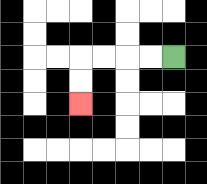{'start': '[7, 2]', 'end': '[3, 4]', 'path_directions': 'L,L,L,L,D,D', 'path_coordinates': '[[7, 2], [6, 2], [5, 2], [4, 2], [3, 2], [3, 3], [3, 4]]'}